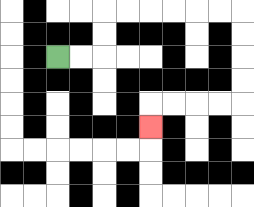{'start': '[2, 2]', 'end': '[6, 5]', 'path_directions': 'R,R,U,U,R,R,R,R,R,R,D,D,D,D,L,L,L,L,D', 'path_coordinates': '[[2, 2], [3, 2], [4, 2], [4, 1], [4, 0], [5, 0], [6, 0], [7, 0], [8, 0], [9, 0], [10, 0], [10, 1], [10, 2], [10, 3], [10, 4], [9, 4], [8, 4], [7, 4], [6, 4], [6, 5]]'}